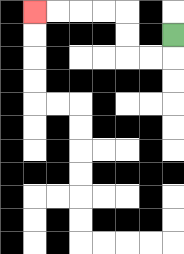{'start': '[7, 1]', 'end': '[1, 0]', 'path_directions': 'D,L,L,U,U,L,L,L,L', 'path_coordinates': '[[7, 1], [7, 2], [6, 2], [5, 2], [5, 1], [5, 0], [4, 0], [3, 0], [2, 0], [1, 0]]'}